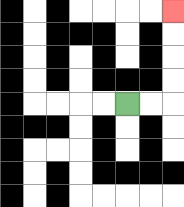{'start': '[5, 4]', 'end': '[7, 0]', 'path_directions': 'R,R,U,U,U,U', 'path_coordinates': '[[5, 4], [6, 4], [7, 4], [7, 3], [7, 2], [7, 1], [7, 0]]'}